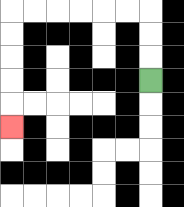{'start': '[6, 3]', 'end': '[0, 5]', 'path_directions': 'U,U,U,L,L,L,L,L,L,D,D,D,D,D', 'path_coordinates': '[[6, 3], [6, 2], [6, 1], [6, 0], [5, 0], [4, 0], [3, 0], [2, 0], [1, 0], [0, 0], [0, 1], [0, 2], [0, 3], [0, 4], [0, 5]]'}